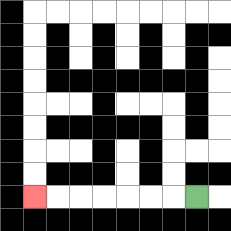{'start': '[8, 8]', 'end': '[1, 8]', 'path_directions': 'L,L,L,L,L,L,L', 'path_coordinates': '[[8, 8], [7, 8], [6, 8], [5, 8], [4, 8], [3, 8], [2, 8], [1, 8]]'}